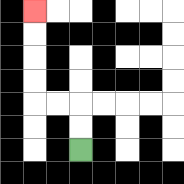{'start': '[3, 6]', 'end': '[1, 0]', 'path_directions': 'U,U,L,L,U,U,U,U', 'path_coordinates': '[[3, 6], [3, 5], [3, 4], [2, 4], [1, 4], [1, 3], [1, 2], [1, 1], [1, 0]]'}